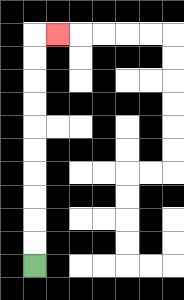{'start': '[1, 11]', 'end': '[2, 1]', 'path_directions': 'U,U,U,U,U,U,U,U,U,U,R', 'path_coordinates': '[[1, 11], [1, 10], [1, 9], [1, 8], [1, 7], [1, 6], [1, 5], [1, 4], [1, 3], [1, 2], [1, 1], [2, 1]]'}